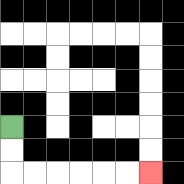{'start': '[0, 5]', 'end': '[6, 7]', 'path_directions': 'D,D,R,R,R,R,R,R', 'path_coordinates': '[[0, 5], [0, 6], [0, 7], [1, 7], [2, 7], [3, 7], [4, 7], [5, 7], [6, 7]]'}